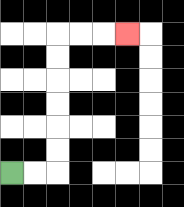{'start': '[0, 7]', 'end': '[5, 1]', 'path_directions': 'R,R,U,U,U,U,U,U,R,R,R', 'path_coordinates': '[[0, 7], [1, 7], [2, 7], [2, 6], [2, 5], [2, 4], [2, 3], [2, 2], [2, 1], [3, 1], [4, 1], [5, 1]]'}